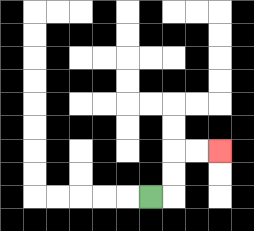{'start': '[6, 8]', 'end': '[9, 6]', 'path_directions': 'R,U,U,R,R', 'path_coordinates': '[[6, 8], [7, 8], [7, 7], [7, 6], [8, 6], [9, 6]]'}